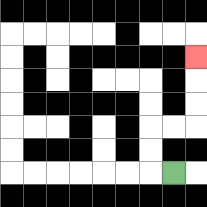{'start': '[7, 7]', 'end': '[8, 2]', 'path_directions': 'L,U,U,R,R,U,U,U', 'path_coordinates': '[[7, 7], [6, 7], [6, 6], [6, 5], [7, 5], [8, 5], [8, 4], [8, 3], [8, 2]]'}